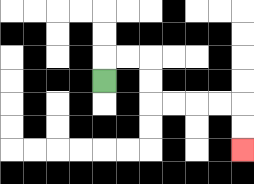{'start': '[4, 3]', 'end': '[10, 6]', 'path_directions': 'U,R,R,D,D,R,R,R,R,D,D', 'path_coordinates': '[[4, 3], [4, 2], [5, 2], [6, 2], [6, 3], [6, 4], [7, 4], [8, 4], [9, 4], [10, 4], [10, 5], [10, 6]]'}